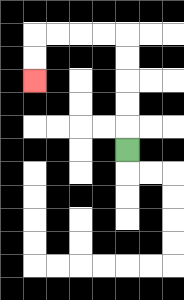{'start': '[5, 6]', 'end': '[1, 3]', 'path_directions': 'U,U,U,U,U,L,L,L,L,D,D', 'path_coordinates': '[[5, 6], [5, 5], [5, 4], [5, 3], [5, 2], [5, 1], [4, 1], [3, 1], [2, 1], [1, 1], [1, 2], [1, 3]]'}